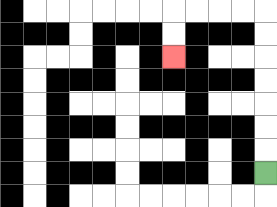{'start': '[11, 7]', 'end': '[7, 2]', 'path_directions': 'U,U,U,U,U,U,U,L,L,L,L,D,D', 'path_coordinates': '[[11, 7], [11, 6], [11, 5], [11, 4], [11, 3], [11, 2], [11, 1], [11, 0], [10, 0], [9, 0], [8, 0], [7, 0], [7, 1], [7, 2]]'}